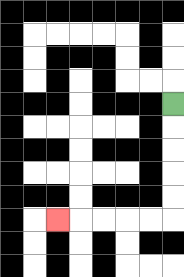{'start': '[7, 4]', 'end': '[2, 9]', 'path_directions': 'D,D,D,D,D,L,L,L,L,L', 'path_coordinates': '[[7, 4], [7, 5], [7, 6], [7, 7], [7, 8], [7, 9], [6, 9], [5, 9], [4, 9], [3, 9], [2, 9]]'}